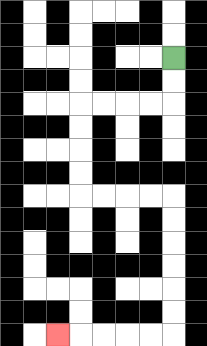{'start': '[7, 2]', 'end': '[2, 14]', 'path_directions': 'D,D,L,L,L,L,D,D,D,D,R,R,R,R,D,D,D,D,D,D,L,L,L,L,L', 'path_coordinates': '[[7, 2], [7, 3], [7, 4], [6, 4], [5, 4], [4, 4], [3, 4], [3, 5], [3, 6], [3, 7], [3, 8], [4, 8], [5, 8], [6, 8], [7, 8], [7, 9], [7, 10], [7, 11], [7, 12], [7, 13], [7, 14], [6, 14], [5, 14], [4, 14], [3, 14], [2, 14]]'}